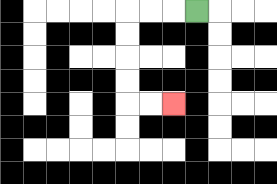{'start': '[8, 0]', 'end': '[7, 4]', 'path_directions': 'L,L,L,D,D,D,D,R,R', 'path_coordinates': '[[8, 0], [7, 0], [6, 0], [5, 0], [5, 1], [5, 2], [5, 3], [5, 4], [6, 4], [7, 4]]'}